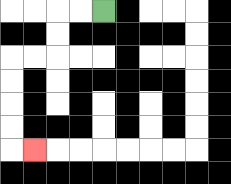{'start': '[4, 0]', 'end': '[1, 6]', 'path_directions': 'L,L,D,D,L,L,D,D,D,D,R', 'path_coordinates': '[[4, 0], [3, 0], [2, 0], [2, 1], [2, 2], [1, 2], [0, 2], [0, 3], [0, 4], [0, 5], [0, 6], [1, 6]]'}